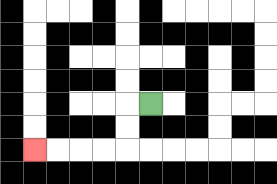{'start': '[6, 4]', 'end': '[1, 6]', 'path_directions': 'L,D,D,L,L,L,L', 'path_coordinates': '[[6, 4], [5, 4], [5, 5], [5, 6], [4, 6], [3, 6], [2, 6], [1, 6]]'}